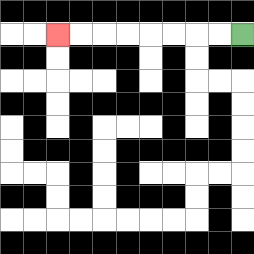{'start': '[10, 1]', 'end': '[2, 1]', 'path_directions': 'L,L,L,L,L,L,L,L', 'path_coordinates': '[[10, 1], [9, 1], [8, 1], [7, 1], [6, 1], [5, 1], [4, 1], [3, 1], [2, 1]]'}